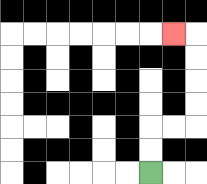{'start': '[6, 7]', 'end': '[7, 1]', 'path_directions': 'U,U,R,R,U,U,U,U,L', 'path_coordinates': '[[6, 7], [6, 6], [6, 5], [7, 5], [8, 5], [8, 4], [8, 3], [8, 2], [8, 1], [7, 1]]'}